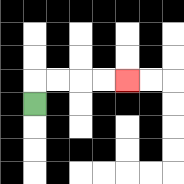{'start': '[1, 4]', 'end': '[5, 3]', 'path_directions': 'U,R,R,R,R', 'path_coordinates': '[[1, 4], [1, 3], [2, 3], [3, 3], [4, 3], [5, 3]]'}